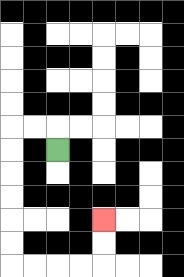{'start': '[2, 6]', 'end': '[4, 9]', 'path_directions': 'U,L,L,D,D,D,D,D,D,R,R,R,R,U,U', 'path_coordinates': '[[2, 6], [2, 5], [1, 5], [0, 5], [0, 6], [0, 7], [0, 8], [0, 9], [0, 10], [0, 11], [1, 11], [2, 11], [3, 11], [4, 11], [4, 10], [4, 9]]'}